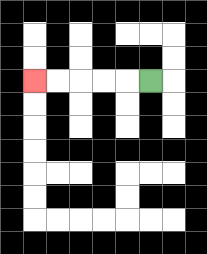{'start': '[6, 3]', 'end': '[1, 3]', 'path_directions': 'L,L,L,L,L', 'path_coordinates': '[[6, 3], [5, 3], [4, 3], [3, 3], [2, 3], [1, 3]]'}